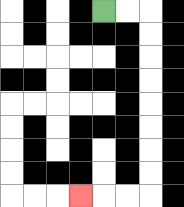{'start': '[4, 0]', 'end': '[3, 8]', 'path_directions': 'R,R,D,D,D,D,D,D,D,D,L,L,L', 'path_coordinates': '[[4, 0], [5, 0], [6, 0], [6, 1], [6, 2], [6, 3], [6, 4], [6, 5], [6, 6], [6, 7], [6, 8], [5, 8], [4, 8], [3, 8]]'}